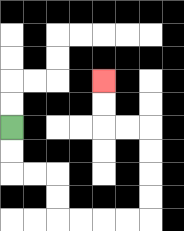{'start': '[0, 5]', 'end': '[4, 3]', 'path_directions': 'D,D,R,R,D,D,R,R,R,R,U,U,U,U,L,L,U,U', 'path_coordinates': '[[0, 5], [0, 6], [0, 7], [1, 7], [2, 7], [2, 8], [2, 9], [3, 9], [4, 9], [5, 9], [6, 9], [6, 8], [6, 7], [6, 6], [6, 5], [5, 5], [4, 5], [4, 4], [4, 3]]'}